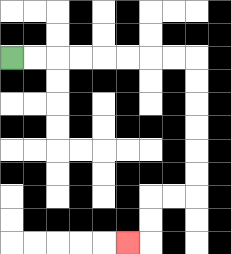{'start': '[0, 2]', 'end': '[5, 10]', 'path_directions': 'R,R,R,R,R,R,R,R,D,D,D,D,D,D,L,L,D,D,L', 'path_coordinates': '[[0, 2], [1, 2], [2, 2], [3, 2], [4, 2], [5, 2], [6, 2], [7, 2], [8, 2], [8, 3], [8, 4], [8, 5], [8, 6], [8, 7], [8, 8], [7, 8], [6, 8], [6, 9], [6, 10], [5, 10]]'}